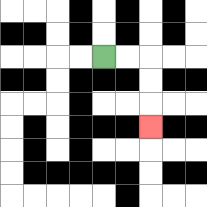{'start': '[4, 2]', 'end': '[6, 5]', 'path_directions': 'R,R,D,D,D', 'path_coordinates': '[[4, 2], [5, 2], [6, 2], [6, 3], [6, 4], [6, 5]]'}